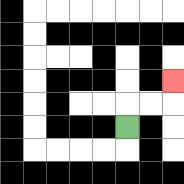{'start': '[5, 5]', 'end': '[7, 3]', 'path_directions': 'U,R,R,U', 'path_coordinates': '[[5, 5], [5, 4], [6, 4], [7, 4], [7, 3]]'}